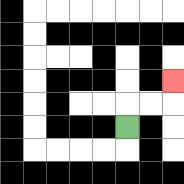{'start': '[5, 5]', 'end': '[7, 3]', 'path_directions': 'U,R,R,U', 'path_coordinates': '[[5, 5], [5, 4], [6, 4], [7, 4], [7, 3]]'}